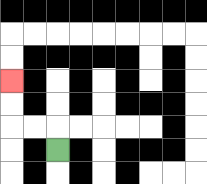{'start': '[2, 6]', 'end': '[0, 3]', 'path_directions': 'U,L,L,U,U', 'path_coordinates': '[[2, 6], [2, 5], [1, 5], [0, 5], [0, 4], [0, 3]]'}